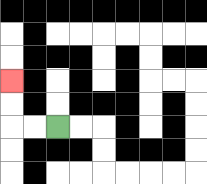{'start': '[2, 5]', 'end': '[0, 3]', 'path_directions': 'L,L,U,U', 'path_coordinates': '[[2, 5], [1, 5], [0, 5], [0, 4], [0, 3]]'}